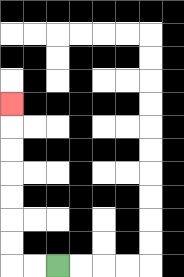{'start': '[2, 11]', 'end': '[0, 4]', 'path_directions': 'L,L,U,U,U,U,U,U,U', 'path_coordinates': '[[2, 11], [1, 11], [0, 11], [0, 10], [0, 9], [0, 8], [0, 7], [0, 6], [0, 5], [0, 4]]'}